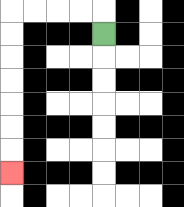{'start': '[4, 1]', 'end': '[0, 7]', 'path_directions': 'U,L,L,L,L,D,D,D,D,D,D,D', 'path_coordinates': '[[4, 1], [4, 0], [3, 0], [2, 0], [1, 0], [0, 0], [0, 1], [0, 2], [0, 3], [0, 4], [0, 5], [0, 6], [0, 7]]'}